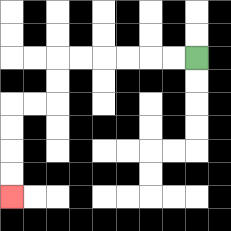{'start': '[8, 2]', 'end': '[0, 8]', 'path_directions': 'L,L,L,L,L,L,D,D,L,L,D,D,D,D', 'path_coordinates': '[[8, 2], [7, 2], [6, 2], [5, 2], [4, 2], [3, 2], [2, 2], [2, 3], [2, 4], [1, 4], [0, 4], [0, 5], [0, 6], [0, 7], [0, 8]]'}